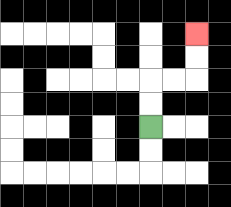{'start': '[6, 5]', 'end': '[8, 1]', 'path_directions': 'U,U,R,R,U,U', 'path_coordinates': '[[6, 5], [6, 4], [6, 3], [7, 3], [8, 3], [8, 2], [8, 1]]'}